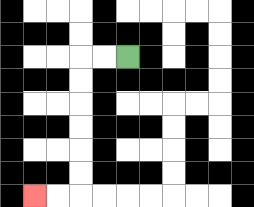{'start': '[5, 2]', 'end': '[1, 8]', 'path_directions': 'L,L,D,D,D,D,D,D,L,L', 'path_coordinates': '[[5, 2], [4, 2], [3, 2], [3, 3], [3, 4], [3, 5], [3, 6], [3, 7], [3, 8], [2, 8], [1, 8]]'}